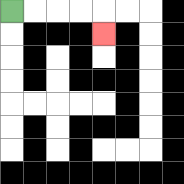{'start': '[0, 0]', 'end': '[4, 1]', 'path_directions': 'R,R,R,R,D', 'path_coordinates': '[[0, 0], [1, 0], [2, 0], [3, 0], [4, 0], [4, 1]]'}